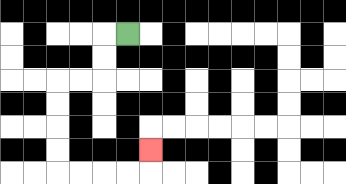{'start': '[5, 1]', 'end': '[6, 6]', 'path_directions': 'L,D,D,L,L,D,D,D,D,R,R,R,R,U', 'path_coordinates': '[[5, 1], [4, 1], [4, 2], [4, 3], [3, 3], [2, 3], [2, 4], [2, 5], [2, 6], [2, 7], [3, 7], [4, 7], [5, 7], [6, 7], [6, 6]]'}